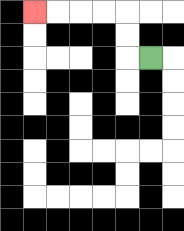{'start': '[6, 2]', 'end': '[1, 0]', 'path_directions': 'L,U,U,L,L,L,L', 'path_coordinates': '[[6, 2], [5, 2], [5, 1], [5, 0], [4, 0], [3, 0], [2, 0], [1, 0]]'}